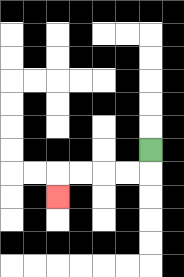{'start': '[6, 6]', 'end': '[2, 8]', 'path_directions': 'D,L,L,L,L,D', 'path_coordinates': '[[6, 6], [6, 7], [5, 7], [4, 7], [3, 7], [2, 7], [2, 8]]'}